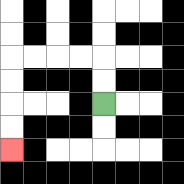{'start': '[4, 4]', 'end': '[0, 6]', 'path_directions': 'U,U,L,L,L,L,D,D,D,D', 'path_coordinates': '[[4, 4], [4, 3], [4, 2], [3, 2], [2, 2], [1, 2], [0, 2], [0, 3], [0, 4], [0, 5], [0, 6]]'}